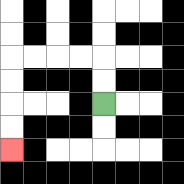{'start': '[4, 4]', 'end': '[0, 6]', 'path_directions': 'U,U,L,L,L,L,D,D,D,D', 'path_coordinates': '[[4, 4], [4, 3], [4, 2], [3, 2], [2, 2], [1, 2], [0, 2], [0, 3], [0, 4], [0, 5], [0, 6]]'}